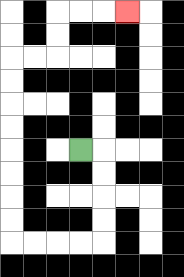{'start': '[3, 6]', 'end': '[5, 0]', 'path_directions': 'R,D,D,D,D,L,L,L,L,U,U,U,U,U,U,U,U,R,R,U,U,R,R,R', 'path_coordinates': '[[3, 6], [4, 6], [4, 7], [4, 8], [4, 9], [4, 10], [3, 10], [2, 10], [1, 10], [0, 10], [0, 9], [0, 8], [0, 7], [0, 6], [0, 5], [0, 4], [0, 3], [0, 2], [1, 2], [2, 2], [2, 1], [2, 0], [3, 0], [4, 0], [5, 0]]'}